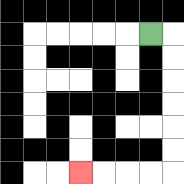{'start': '[6, 1]', 'end': '[3, 7]', 'path_directions': 'R,D,D,D,D,D,D,L,L,L,L', 'path_coordinates': '[[6, 1], [7, 1], [7, 2], [7, 3], [7, 4], [7, 5], [7, 6], [7, 7], [6, 7], [5, 7], [4, 7], [3, 7]]'}